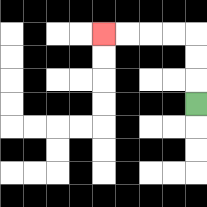{'start': '[8, 4]', 'end': '[4, 1]', 'path_directions': 'U,U,U,L,L,L,L', 'path_coordinates': '[[8, 4], [8, 3], [8, 2], [8, 1], [7, 1], [6, 1], [5, 1], [4, 1]]'}